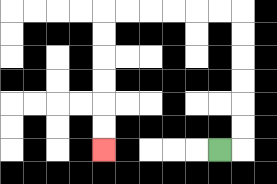{'start': '[9, 6]', 'end': '[4, 6]', 'path_directions': 'R,U,U,U,U,U,U,L,L,L,L,L,L,D,D,D,D,D,D', 'path_coordinates': '[[9, 6], [10, 6], [10, 5], [10, 4], [10, 3], [10, 2], [10, 1], [10, 0], [9, 0], [8, 0], [7, 0], [6, 0], [5, 0], [4, 0], [4, 1], [4, 2], [4, 3], [4, 4], [4, 5], [4, 6]]'}